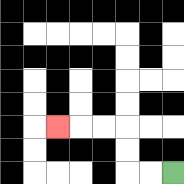{'start': '[7, 7]', 'end': '[2, 5]', 'path_directions': 'L,L,U,U,L,L,L', 'path_coordinates': '[[7, 7], [6, 7], [5, 7], [5, 6], [5, 5], [4, 5], [3, 5], [2, 5]]'}